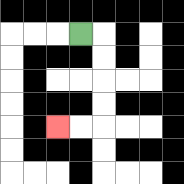{'start': '[3, 1]', 'end': '[2, 5]', 'path_directions': 'R,D,D,D,D,L,L', 'path_coordinates': '[[3, 1], [4, 1], [4, 2], [4, 3], [4, 4], [4, 5], [3, 5], [2, 5]]'}